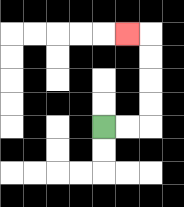{'start': '[4, 5]', 'end': '[5, 1]', 'path_directions': 'R,R,U,U,U,U,L', 'path_coordinates': '[[4, 5], [5, 5], [6, 5], [6, 4], [6, 3], [6, 2], [6, 1], [5, 1]]'}